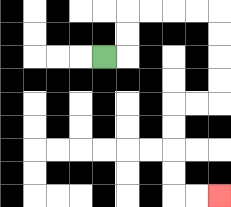{'start': '[4, 2]', 'end': '[9, 8]', 'path_directions': 'R,U,U,R,R,R,R,D,D,D,D,L,L,D,D,D,D,R,R', 'path_coordinates': '[[4, 2], [5, 2], [5, 1], [5, 0], [6, 0], [7, 0], [8, 0], [9, 0], [9, 1], [9, 2], [9, 3], [9, 4], [8, 4], [7, 4], [7, 5], [7, 6], [7, 7], [7, 8], [8, 8], [9, 8]]'}